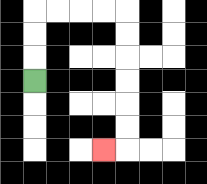{'start': '[1, 3]', 'end': '[4, 6]', 'path_directions': 'U,U,U,R,R,R,R,D,D,D,D,D,D,L', 'path_coordinates': '[[1, 3], [1, 2], [1, 1], [1, 0], [2, 0], [3, 0], [4, 0], [5, 0], [5, 1], [5, 2], [5, 3], [5, 4], [5, 5], [5, 6], [4, 6]]'}